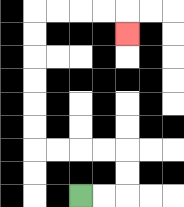{'start': '[3, 8]', 'end': '[5, 1]', 'path_directions': 'R,R,U,U,L,L,L,L,U,U,U,U,U,U,R,R,R,R,D', 'path_coordinates': '[[3, 8], [4, 8], [5, 8], [5, 7], [5, 6], [4, 6], [3, 6], [2, 6], [1, 6], [1, 5], [1, 4], [1, 3], [1, 2], [1, 1], [1, 0], [2, 0], [3, 0], [4, 0], [5, 0], [5, 1]]'}